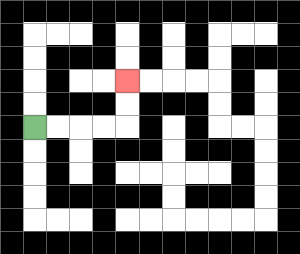{'start': '[1, 5]', 'end': '[5, 3]', 'path_directions': 'R,R,R,R,U,U', 'path_coordinates': '[[1, 5], [2, 5], [3, 5], [4, 5], [5, 5], [5, 4], [5, 3]]'}